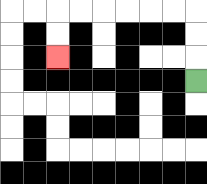{'start': '[8, 3]', 'end': '[2, 2]', 'path_directions': 'U,U,U,L,L,L,L,L,L,D,D', 'path_coordinates': '[[8, 3], [8, 2], [8, 1], [8, 0], [7, 0], [6, 0], [5, 0], [4, 0], [3, 0], [2, 0], [2, 1], [2, 2]]'}